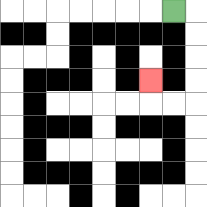{'start': '[7, 0]', 'end': '[6, 3]', 'path_directions': 'R,D,D,D,D,L,L,U', 'path_coordinates': '[[7, 0], [8, 0], [8, 1], [8, 2], [8, 3], [8, 4], [7, 4], [6, 4], [6, 3]]'}